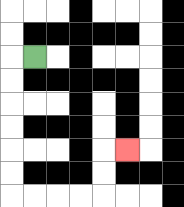{'start': '[1, 2]', 'end': '[5, 6]', 'path_directions': 'L,D,D,D,D,D,D,R,R,R,R,U,U,R', 'path_coordinates': '[[1, 2], [0, 2], [0, 3], [0, 4], [0, 5], [0, 6], [0, 7], [0, 8], [1, 8], [2, 8], [3, 8], [4, 8], [4, 7], [4, 6], [5, 6]]'}